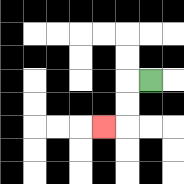{'start': '[6, 3]', 'end': '[4, 5]', 'path_directions': 'L,D,D,L', 'path_coordinates': '[[6, 3], [5, 3], [5, 4], [5, 5], [4, 5]]'}